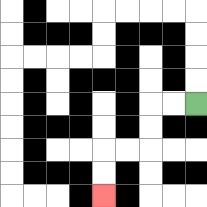{'start': '[8, 4]', 'end': '[4, 8]', 'path_directions': 'L,L,D,D,L,L,D,D', 'path_coordinates': '[[8, 4], [7, 4], [6, 4], [6, 5], [6, 6], [5, 6], [4, 6], [4, 7], [4, 8]]'}